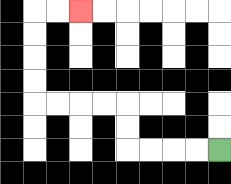{'start': '[9, 6]', 'end': '[3, 0]', 'path_directions': 'L,L,L,L,U,U,L,L,L,L,U,U,U,U,R,R', 'path_coordinates': '[[9, 6], [8, 6], [7, 6], [6, 6], [5, 6], [5, 5], [5, 4], [4, 4], [3, 4], [2, 4], [1, 4], [1, 3], [1, 2], [1, 1], [1, 0], [2, 0], [3, 0]]'}